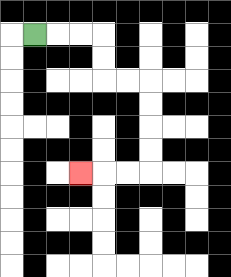{'start': '[1, 1]', 'end': '[3, 7]', 'path_directions': 'R,R,R,D,D,R,R,D,D,D,D,L,L,L', 'path_coordinates': '[[1, 1], [2, 1], [3, 1], [4, 1], [4, 2], [4, 3], [5, 3], [6, 3], [6, 4], [6, 5], [6, 6], [6, 7], [5, 7], [4, 7], [3, 7]]'}